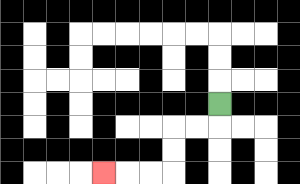{'start': '[9, 4]', 'end': '[4, 7]', 'path_directions': 'D,L,L,D,D,L,L,L', 'path_coordinates': '[[9, 4], [9, 5], [8, 5], [7, 5], [7, 6], [7, 7], [6, 7], [5, 7], [4, 7]]'}